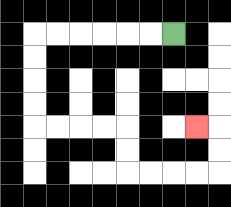{'start': '[7, 1]', 'end': '[8, 5]', 'path_directions': 'L,L,L,L,L,L,D,D,D,D,R,R,R,R,D,D,R,R,R,R,U,U,L', 'path_coordinates': '[[7, 1], [6, 1], [5, 1], [4, 1], [3, 1], [2, 1], [1, 1], [1, 2], [1, 3], [1, 4], [1, 5], [2, 5], [3, 5], [4, 5], [5, 5], [5, 6], [5, 7], [6, 7], [7, 7], [8, 7], [9, 7], [9, 6], [9, 5], [8, 5]]'}